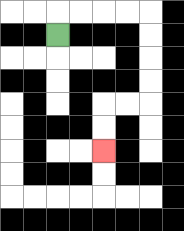{'start': '[2, 1]', 'end': '[4, 6]', 'path_directions': 'U,R,R,R,R,D,D,D,D,L,L,D,D', 'path_coordinates': '[[2, 1], [2, 0], [3, 0], [4, 0], [5, 0], [6, 0], [6, 1], [6, 2], [6, 3], [6, 4], [5, 4], [4, 4], [4, 5], [4, 6]]'}